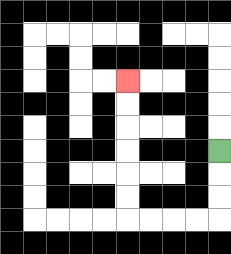{'start': '[9, 6]', 'end': '[5, 3]', 'path_directions': 'D,D,D,L,L,L,L,U,U,U,U,U,U', 'path_coordinates': '[[9, 6], [9, 7], [9, 8], [9, 9], [8, 9], [7, 9], [6, 9], [5, 9], [5, 8], [5, 7], [5, 6], [5, 5], [5, 4], [5, 3]]'}